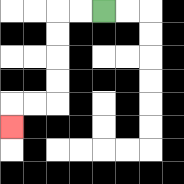{'start': '[4, 0]', 'end': '[0, 5]', 'path_directions': 'L,L,D,D,D,D,L,L,D', 'path_coordinates': '[[4, 0], [3, 0], [2, 0], [2, 1], [2, 2], [2, 3], [2, 4], [1, 4], [0, 4], [0, 5]]'}